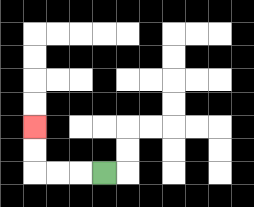{'start': '[4, 7]', 'end': '[1, 5]', 'path_directions': 'L,L,L,U,U', 'path_coordinates': '[[4, 7], [3, 7], [2, 7], [1, 7], [1, 6], [1, 5]]'}